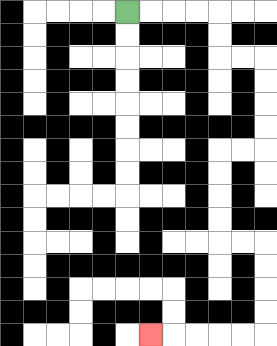{'start': '[5, 0]', 'end': '[6, 14]', 'path_directions': 'R,R,R,R,D,D,R,R,D,D,D,D,L,L,D,D,D,D,R,R,D,D,D,D,L,L,L,L,L', 'path_coordinates': '[[5, 0], [6, 0], [7, 0], [8, 0], [9, 0], [9, 1], [9, 2], [10, 2], [11, 2], [11, 3], [11, 4], [11, 5], [11, 6], [10, 6], [9, 6], [9, 7], [9, 8], [9, 9], [9, 10], [10, 10], [11, 10], [11, 11], [11, 12], [11, 13], [11, 14], [10, 14], [9, 14], [8, 14], [7, 14], [6, 14]]'}